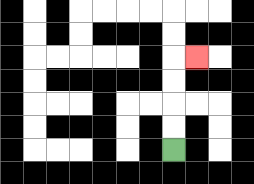{'start': '[7, 6]', 'end': '[8, 2]', 'path_directions': 'U,U,U,U,R', 'path_coordinates': '[[7, 6], [7, 5], [7, 4], [7, 3], [7, 2], [8, 2]]'}